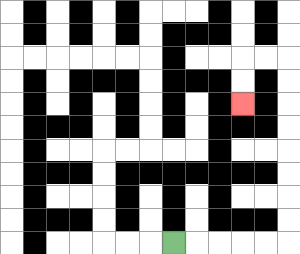{'start': '[7, 10]', 'end': '[10, 4]', 'path_directions': 'R,R,R,R,R,U,U,U,U,U,U,U,U,L,L,D,D', 'path_coordinates': '[[7, 10], [8, 10], [9, 10], [10, 10], [11, 10], [12, 10], [12, 9], [12, 8], [12, 7], [12, 6], [12, 5], [12, 4], [12, 3], [12, 2], [11, 2], [10, 2], [10, 3], [10, 4]]'}